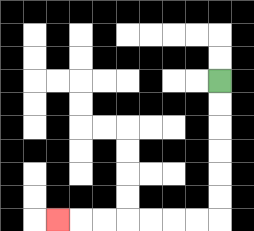{'start': '[9, 3]', 'end': '[2, 9]', 'path_directions': 'D,D,D,D,D,D,L,L,L,L,L,L,L', 'path_coordinates': '[[9, 3], [9, 4], [9, 5], [9, 6], [9, 7], [9, 8], [9, 9], [8, 9], [7, 9], [6, 9], [5, 9], [4, 9], [3, 9], [2, 9]]'}